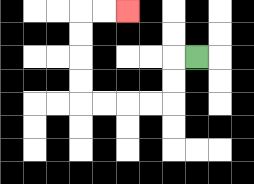{'start': '[8, 2]', 'end': '[5, 0]', 'path_directions': 'L,D,D,L,L,L,L,U,U,U,U,R,R', 'path_coordinates': '[[8, 2], [7, 2], [7, 3], [7, 4], [6, 4], [5, 4], [4, 4], [3, 4], [3, 3], [3, 2], [3, 1], [3, 0], [4, 0], [5, 0]]'}